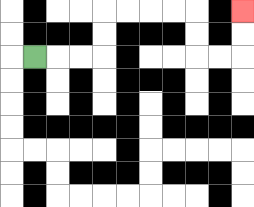{'start': '[1, 2]', 'end': '[10, 0]', 'path_directions': 'R,R,R,U,U,R,R,R,R,D,D,R,R,U,U', 'path_coordinates': '[[1, 2], [2, 2], [3, 2], [4, 2], [4, 1], [4, 0], [5, 0], [6, 0], [7, 0], [8, 0], [8, 1], [8, 2], [9, 2], [10, 2], [10, 1], [10, 0]]'}